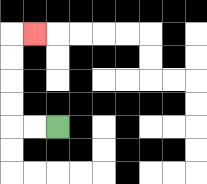{'start': '[2, 5]', 'end': '[1, 1]', 'path_directions': 'L,L,U,U,U,U,R', 'path_coordinates': '[[2, 5], [1, 5], [0, 5], [0, 4], [0, 3], [0, 2], [0, 1], [1, 1]]'}